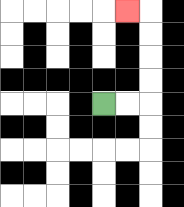{'start': '[4, 4]', 'end': '[5, 0]', 'path_directions': 'R,R,U,U,U,U,L', 'path_coordinates': '[[4, 4], [5, 4], [6, 4], [6, 3], [6, 2], [6, 1], [6, 0], [5, 0]]'}